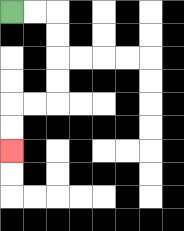{'start': '[0, 0]', 'end': '[0, 6]', 'path_directions': 'R,R,D,D,D,D,L,L,D,D', 'path_coordinates': '[[0, 0], [1, 0], [2, 0], [2, 1], [2, 2], [2, 3], [2, 4], [1, 4], [0, 4], [0, 5], [0, 6]]'}